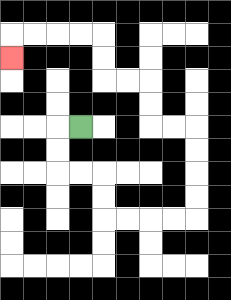{'start': '[3, 5]', 'end': '[0, 2]', 'path_directions': 'L,D,D,R,R,D,D,R,R,R,R,U,U,U,U,L,L,U,U,L,L,U,U,L,L,L,L,D', 'path_coordinates': '[[3, 5], [2, 5], [2, 6], [2, 7], [3, 7], [4, 7], [4, 8], [4, 9], [5, 9], [6, 9], [7, 9], [8, 9], [8, 8], [8, 7], [8, 6], [8, 5], [7, 5], [6, 5], [6, 4], [6, 3], [5, 3], [4, 3], [4, 2], [4, 1], [3, 1], [2, 1], [1, 1], [0, 1], [0, 2]]'}